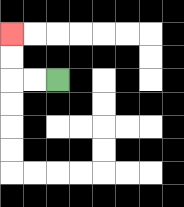{'start': '[2, 3]', 'end': '[0, 1]', 'path_directions': 'L,L,U,U', 'path_coordinates': '[[2, 3], [1, 3], [0, 3], [0, 2], [0, 1]]'}